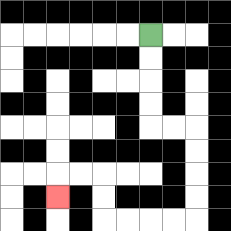{'start': '[6, 1]', 'end': '[2, 8]', 'path_directions': 'D,D,D,D,R,R,D,D,D,D,L,L,L,L,U,U,L,L,D', 'path_coordinates': '[[6, 1], [6, 2], [6, 3], [6, 4], [6, 5], [7, 5], [8, 5], [8, 6], [8, 7], [8, 8], [8, 9], [7, 9], [6, 9], [5, 9], [4, 9], [4, 8], [4, 7], [3, 7], [2, 7], [2, 8]]'}